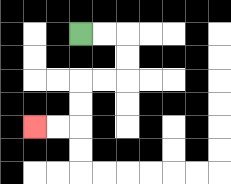{'start': '[3, 1]', 'end': '[1, 5]', 'path_directions': 'R,R,D,D,L,L,D,D,L,L', 'path_coordinates': '[[3, 1], [4, 1], [5, 1], [5, 2], [5, 3], [4, 3], [3, 3], [3, 4], [3, 5], [2, 5], [1, 5]]'}